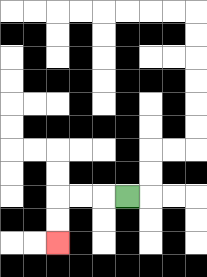{'start': '[5, 8]', 'end': '[2, 10]', 'path_directions': 'L,L,L,D,D', 'path_coordinates': '[[5, 8], [4, 8], [3, 8], [2, 8], [2, 9], [2, 10]]'}